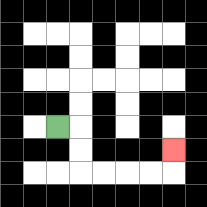{'start': '[2, 5]', 'end': '[7, 6]', 'path_directions': 'R,D,D,R,R,R,R,U', 'path_coordinates': '[[2, 5], [3, 5], [3, 6], [3, 7], [4, 7], [5, 7], [6, 7], [7, 7], [7, 6]]'}